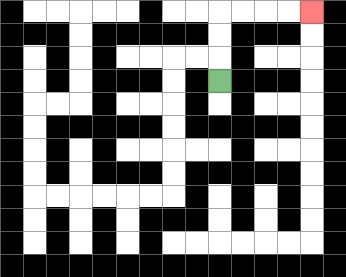{'start': '[9, 3]', 'end': '[13, 0]', 'path_directions': 'U,U,U,R,R,R,R', 'path_coordinates': '[[9, 3], [9, 2], [9, 1], [9, 0], [10, 0], [11, 0], [12, 0], [13, 0]]'}